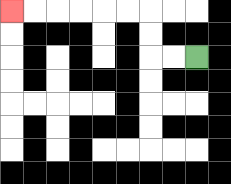{'start': '[8, 2]', 'end': '[0, 0]', 'path_directions': 'L,L,U,U,L,L,L,L,L,L', 'path_coordinates': '[[8, 2], [7, 2], [6, 2], [6, 1], [6, 0], [5, 0], [4, 0], [3, 0], [2, 0], [1, 0], [0, 0]]'}